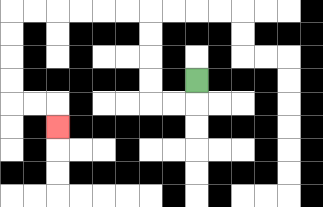{'start': '[8, 3]', 'end': '[2, 5]', 'path_directions': 'D,L,L,U,U,U,U,L,L,L,L,L,L,D,D,D,D,R,R,D', 'path_coordinates': '[[8, 3], [8, 4], [7, 4], [6, 4], [6, 3], [6, 2], [6, 1], [6, 0], [5, 0], [4, 0], [3, 0], [2, 0], [1, 0], [0, 0], [0, 1], [0, 2], [0, 3], [0, 4], [1, 4], [2, 4], [2, 5]]'}